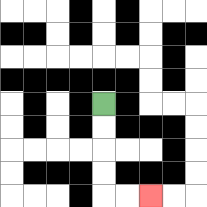{'start': '[4, 4]', 'end': '[6, 8]', 'path_directions': 'D,D,D,D,R,R', 'path_coordinates': '[[4, 4], [4, 5], [4, 6], [4, 7], [4, 8], [5, 8], [6, 8]]'}